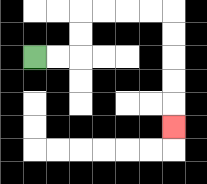{'start': '[1, 2]', 'end': '[7, 5]', 'path_directions': 'R,R,U,U,R,R,R,R,D,D,D,D,D', 'path_coordinates': '[[1, 2], [2, 2], [3, 2], [3, 1], [3, 0], [4, 0], [5, 0], [6, 0], [7, 0], [7, 1], [7, 2], [7, 3], [7, 4], [7, 5]]'}